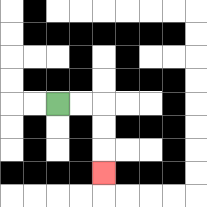{'start': '[2, 4]', 'end': '[4, 7]', 'path_directions': 'R,R,D,D,D', 'path_coordinates': '[[2, 4], [3, 4], [4, 4], [4, 5], [4, 6], [4, 7]]'}